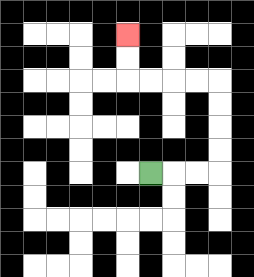{'start': '[6, 7]', 'end': '[5, 1]', 'path_directions': 'R,R,R,U,U,U,U,L,L,L,L,U,U', 'path_coordinates': '[[6, 7], [7, 7], [8, 7], [9, 7], [9, 6], [9, 5], [9, 4], [9, 3], [8, 3], [7, 3], [6, 3], [5, 3], [5, 2], [5, 1]]'}